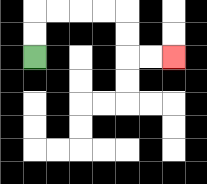{'start': '[1, 2]', 'end': '[7, 2]', 'path_directions': 'U,U,R,R,R,R,D,D,R,R', 'path_coordinates': '[[1, 2], [1, 1], [1, 0], [2, 0], [3, 0], [4, 0], [5, 0], [5, 1], [5, 2], [6, 2], [7, 2]]'}